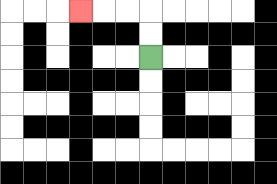{'start': '[6, 2]', 'end': '[3, 0]', 'path_directions': 'U,U,L,L,L', 'path_coordinates': '[[6, 2], [6, 1], [6, 0], [5, 0], [4, 0], [3, 0]]'}